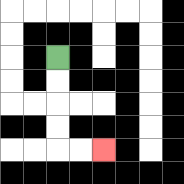{'start': '[2, 2]', 'end': '[4, 6]', 'path_directions': 'D,D,D,D,R,R', 'path_coordinates': '[[2, 2], [2, 3], [2, 4], [2, 5], [2, 6], [3, 6], [4, 6]]'}